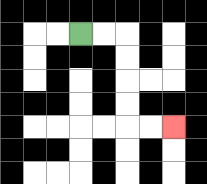{'start': '[3, 1]', 'end': '[7, 5]', 'path_directions': 'R,R,D,D,D,D,R,R', 'path_coordinates': '[[3, 1], [4, 1], [5, 1], [5, 2], [5, 3], [5, 4], [5, 5], [6, 5], [7, 5]]'}